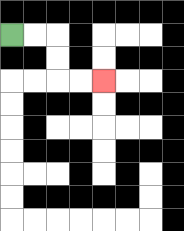{'start': '[0, 1]', 'end': '[4, 3]', 'path_directions': 'R,R,D,D,R,R', 'path_coordinates': '[[0, 1], [1, 1], [2, 1], [2, 2], [2, 3], [3, 3], [4, 3]]'}